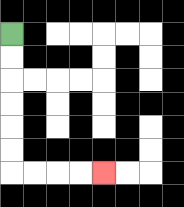{'start': '[0, 1]', 'end': '[4, 7]', 'path_directions': 'D,D,D,D,D,D,R,R,R,R', 'path_coordinates': '[[0, 1], [0, 2], [0, 3], [0, 4], [0, 5], [0, 6], [0, 7], [1, 7], [2, 7], [3, 7], [4, 7]]'}